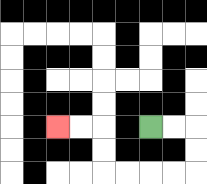{'start': '[6, 5]', 'end': '[2, 5]', 'path_directions': 'R,R,D,D,L,L,L,L,U,U,L,L', 'path_coordinates': '[[6, 5], [7, 5], [8, 5], [8, 6], [8, 7], [7, 7], [6, 7], [5, 7], [4, 7], [4, 6], [4, 5], [3, 5], [2, 5]]'}